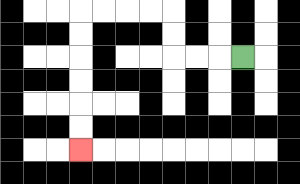{'start': '[10, 2]', 'end': '[3, 6]', 'path_directions': 'L,L,L,U,U,L,L,L,L,D,D,D,D,D,D', 'path_coordinates': '[[10, 2], [9, 2], [8, 2], [7, 2], [7, 1], [7, 0], [6, 0], [5, 0], [4, 0], [3, 0], [3, 1], [3, 2], [3, 3], [3, 4], [3, 5], [3, 6]]'}